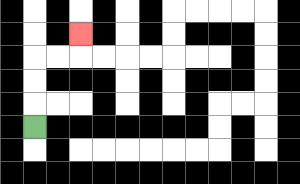{'start': '[1, 5]', 'end': '[3, 1]', 'path_directions': 'U,U,U,R,R,U', 'path_coordinates': '[[1, 5], [1, 4], [1, 3], [1, 2], [2, 2], [3, 2], [3, 1]]'}